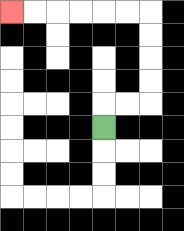{'start': '[4, 5]', 'end': '[0, 0]', 'path_directions': 'U,R,R,U,U,U,U,L,L,L,L,L,L', 'path_coordinates': '[[4, 5], [4, 4], [5, 4], [6, 4], [6, 3], [6, 2], [6, 1], [6, 0], [5, 0], [4, 0], [3, 0], [2, 0], [1, 0], [0, 0]]'}